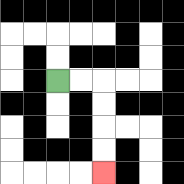{'start': '[2, 3]', 'end': '[4, 7]', 'path_directions': 'R,R,D,D,D,D', 'path_coordinates': '[[2, 3], [3, 3], [4, 3], [4, 4], [4, 5], [4, 6], [4, 7]]'}